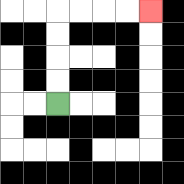{'start': '[2, 4]', 'end': '[6, 0]', 'path_directions': 'U,U,U,U,R,R,R,R', 'path_coordinates': '[[2, 4], [2, 3], [2, 2], [2, 1], [2, 0], [3, 0], [4, 0], [5, 0], [6, 0]]'}